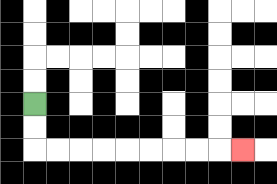{'start': '[1, 4]', 'end': '[10, 6]', 'path_directions': 'D,D,R,R,R,R,R,R,R,R,R', 'path_coordinates': '[[1, 4], [1, 5], [1, 6], [2, 6], [3, 6], [4, 6], [5, 6], [6, 6], [7, 6], [8, 6], [9, 6], [10, 6]]'}